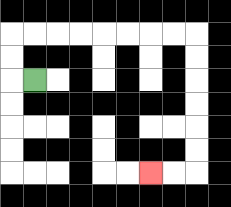{'start': '[1, 3]', 'end': '[6, 7]', 'path_directions': 'L,U,U,R,R,R,R,R,R,R,R,D,D,D,D,D,D,L,L', 'path_coordinates': '[[1, 3], [0, 3], [0, 2], [0, 1], [1, 1], [2, 1], [3, 1], [4, 1], [5, 1], [6, 1], [7, 1], [8, 1], [8, 2], [8, 3], [8, 4], [8, 5], [8, 6], [8, 7], [7, 7], [6, 7]]'}